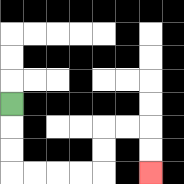{'start': '[0, 4]', 'end': '[6, 7]', 'path_directions': 'D,D,D,R,R,R,R,U,U,R,R,D,D', 'path_coordinates': '[[0, 4], [0, 5], [0, 6], [0, 7], [1, 7], [2, 7], [3, 7], [4, 7], [4, 6], [4, 5], [5, 5], [6, 5], [6, 6], [6, 7]]'}